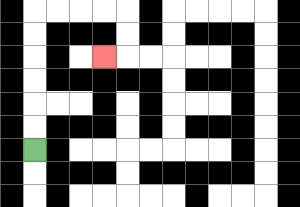{'start': '[1, 6]', 'end': '[4, 2]', 'path_directions': 'U,U,U,U,U,U,R,R,R,R,D,D,L', 'path_coordinates': '[[1, 6], [1, 5], [1, 4], [1, 3], [1, 2], [1, 1], [1, 0], [2, 0], [3, 0], [4, 0], [5, 0], [5, 1], [5, 2], [4, 2]]'}